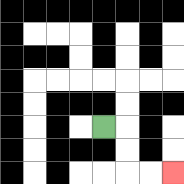{'start': '[4, 5]', 'end': '[7, 7]', 'path_directions': 'R,D,D,R,R', 'path_coordinates': '[[4, 5], [5, 5], [5, 6], [5, 7], [6, 7], [7, 7]]'}